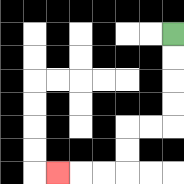{'start': '[7, 1]', 'end': '[2, 7]', 'path_directions': 'D,D,D,D,L,L,D,D,L,L,L', 'path_coordinates': '[[7, 1], [7, 2], [7, 3], [7, 4], [7, 5], [6, 5], [5, 5], [5, 6], [5, 7], [4, 7], [3, 7], [2, 7]]'}